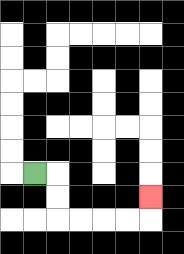{'start': '[1, 7]', 'end': '[6, 8]', 'path_directions': 'R,D,D,R,R,R,R,U', 'path_coordinates': '[[1, 7], [2, 7], [2, 8], [2, 9], [3, 9], [4, 9], [5, 9], [6, 9], [6, 8]]'}